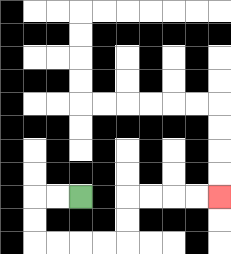{'start': '[3, 8]', 'end': '[9, 8]', 'path_directions': 'L,L,D,D,R,R,R,R,U,U,R,R,R,R', 'path_coordinates': '[[3, 8], [2, 8], [1, 8], [1, 9], [1, 10], [2, 10], [3, 10], [4, 10], [5, 10], [5, 9], [5, 8], [6, 8], [7, 8], [8, 8], [9, 8]]'}